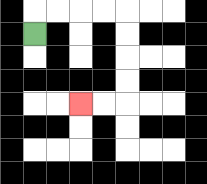{'start': '[1, 1]', 'end': '[3, 4]', 'path_directions': 'U,R,R,R,R,D,D,D,D,L,L', 'path_coordinates': '[[1, 1], [1, 0], [2, 0], [3, 0], [4, 0], [5, 0], [5, 1], [5, 2], [5, 3], [5, 4], [4, 4], [3, 4]]'}